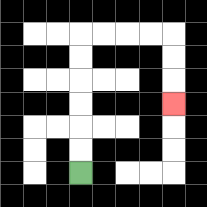{'start': '[3, 7]', 'end': '[7, 4]', 'path_directions': 'U,U,U,U,U,U,R,R,R,R,D,D,D', 'path_coordinates': '[[3, 7], [3, 6], [3, 5], [3, 4], [3, 3], [3, 2], [3, 1], [4, 1], [5, 1], [6, 1], [7, 1], [7, 2], [7, 3], [7, 4]]'}